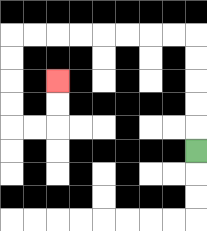{'start': '[8, 6]', 'end': '[2, 3]', 'path_directions': 'U,U,U,U,U,L,L,L,L,L,L,L,L,D,D,D,D,R,R,U,U', 'path_coordinates': '[[8, 6], [8, 5], [8, 4], [8, 3], [8, 2], [8, 1], [7, 1], [6, 1], [5, 1], [4, 1], [3, 1], [2, 1], [1, 1], [0, 1], [0, 2], [0, 3], [0, 4], [0, 5], [1, 5], [2, 5], [2, 4], [2, 3]]'}